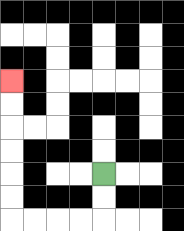{'start': '[4, 7]', 'end': '[0, 3]', 'path_directions': 'D,D,L,L,L,L,U,U,U,U,U,U', 'path_coordinates': '[[4, 7], [4, 8], [4, 9], [3, 9], [2, 9], [1, 9], [0, 9], [0, 8], [0, 7], [0, 6], [0, 5], [0, 4], [0, 3]]'}